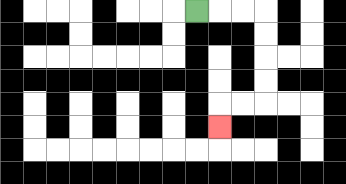{'start': '[8, 0]', 'end': '[9, 5]', 'path_directions': 'R,R,R,D,D,D,D,L,L,D', 'path_coordinates': '[[8, 0], [9, 0], [10, 0], [11, 0], [11, 1], [11, 2], [11, 3], [11, 4], [10, 4], [9, 4], [9, 5]]'}